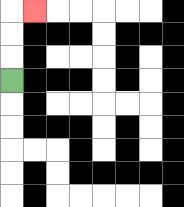{'start': '[0, 3]', 'end': '[1, 0]', 'path_directions': 'U,U,U,R', 'path_coordinates': '[[0, 3], [0, 2], [0, 1], [0, 0], [1, 0]]'}